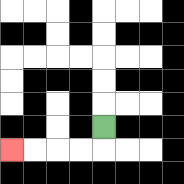{'start': '[4, 5]', 'end': '[0, 6]', 'path_directions': 'D,L,L,L,L', 'path_coordinates': '[[4, 5], [4, 6], [3, 6], [2, 6], [1, 6], [0, 6]]'}